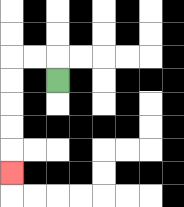{'start': '[2, 3]', 'end': '[0, 7]', 'path_directions': 'U,L,L,D,D,D,D,D', 'path_coordinates': '[[2, 3], [2, 2], [1, 2], [0, 2], [0, 3], [0, 4], [0, 5], [0, 6], [0, 7]]'}